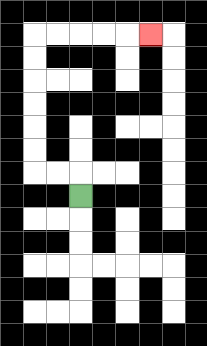{'start': '[3, 8]', 'end': '[6, 1]', 'path_directions': 'U,L,L,U,U,U,U,U,U,R,R,R,R,R', 'path_coordinates': '[[3, 8], [3, 7], [2, 7], [1, 7], [1, 6], [1, 5], [1, 4], [1, 3], [1, 2], [1, 1], [2, 1], [3, 1], [4, 1], [5, 1], [6, 1]]'}